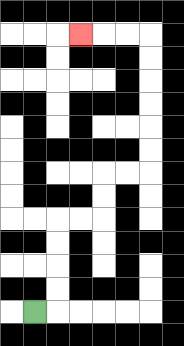{'start': '[1, 13]', 'end': '[3, 1]', 'path_directions': 'R,U,U,U,U,R,R,U,U,R,R,U,U,U,U,U,U,L,L,L', 'path_coordinates': '[[1, 13], [2, 13], [2, 12], [2, 11], [2, 10], [2, 9], [3, 9], [4, 9], [4, 8], [4, 7], [5, 7], [6, 7], [6, 6], [6, 5], [6, 4], [6, 3], [6, 2], [6, 1], [5, 1], [4, 1], [3, 1]]'}